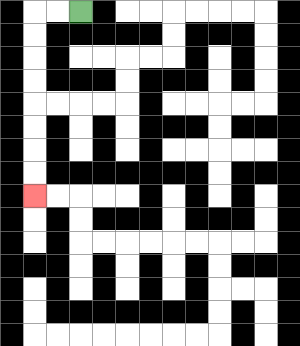{'start': '[3, 0]', 'end': '[1, 8]', 'path_directions': 'L,L,D,D,D,D,D,D,D,D', 'path_coordinates': '[[3, 0], [2, 0], [1, 0], [1, 1], [1, 2], [1, 3], [1, 4], [1, 5], [1, 6], [1, 7], [1, 8]]'}